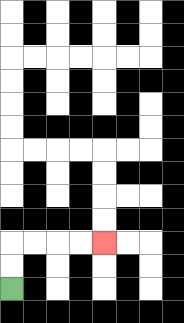{'start': '[0, 12]', 'end': '[4, 10]', 'path_directions': 'U,U,R,R,R,R', 'path_coordinates': '[[0, 12], [0, 11], [0, 10], [1, 10], [2, 10], [3, 10], [4, 10]]'}